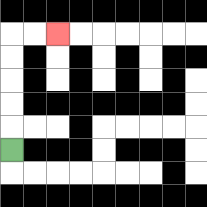{'start': '[0, 6]', 'end': '[2, 1]', 'path_directions': 'U,U,U,U,U,R,R', 'path_coordinates': '[[0, 6], [0, 5], [0, 4], [0, 3], [0, 2], [0, 1], [1, 1], [2, 1]]'}